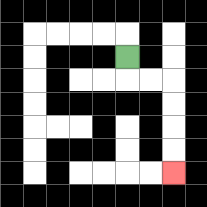{'start': '[5, 2]', 'end': '[7, 7]', 'path_directions': 'D,R,R,D,D,D,D', 'path_coordinates': '[[5, 2], [5, 3], [6, 3], [7, 3], [7, 4], [7, 5], [7, 6], [7, 7]]'}